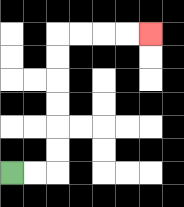{'start': '[0, 7]', 'end': '[6, 1]', 'path_directions': 'R,R,U,U,U,U,U,U,R,R,R,R', 'path_coordinates': '[[0, 7], [1, 7], [2, 7], [2, 6], [2, 5], [2, 4], [2, 3], [2, 2], [2, 1], [3, 1], [4, 1], [5, 1], [6, 1]]'}